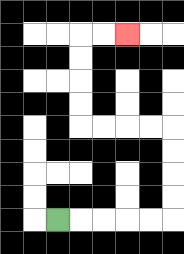{'start': '[2, 9]', 'end': '[5, 1]', 'path_directions': 'R,R,R,R,R,U,U,U,U,L,L,L,L,U,U,U,U,R,R', 'path_coordinates': '[[2, 9], [3, 9], [4, 9], [5, 9], [6, 9], [7, 9], [7, 8], [7, 7], [7, 6], [7, 5], [6, 5], [5, 5], [4, 5], [3, 5], [3, 4], [3, 3], [3, 2], [3, 1], [4, 1], [5, 1]]'}